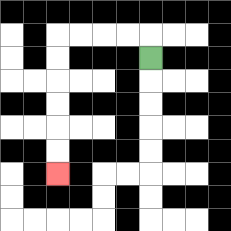{'start': '[6, 2]', 'end': '[2, 7]', 'path_directions': 'U,L,L,L,L,D,D,D,D,D,D', 'path_coordinates': '[[6, 2], [6, 1], [5, 1], [4, 1], [3, 1], [2, 1], [2, 2], [2, 3], [2, 4], [2, 5], [2, 6], [2, 7]]'}